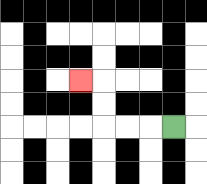{'start': '[7, 5]', 'end': '[3, 3]', 'path_directions': 'L,L,L,U,U,L', 'path_coordinates': '[[7, 5], [6, 5], [5, 5], [4, 5], [4, 4], [4, 3], [3, 3]]'}